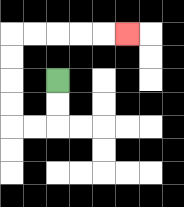{'start': '[2, 3]', 'end': '[5, 1]', 'path_directions': 'D,D,L,L,U,U,U,U,R,R,R,R,R', 'path_coordinates': '[[2, 3], [2, 4], [2, 5], [1, 5], [0, 5], [0, 4], [0, 3], [0, 2], [0, 1], [1, 1], [2, 1], [3, 1], [4, 1], [5, 1]]'}